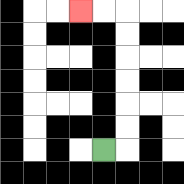{'start': '[4, 6]', 'end': '[3, 0]', 'path_directions': 'R,U,U,U,U,U,U,L,L', 'path_coordinates': '[[4, 6], [5, 6], [5, 5], [5, 4], [5, 3], [5, 2], [5, 1], [5, 0], [4, 0], [3, 0]]'}